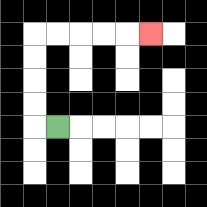{'start': '[2, 5]', 'end': '[6, 1]', 'path_directions': 'L,U,U,U,U,R,R,R,R,R', 'path_coordinates': '[[2, 5], [1, 5], [1, 4], [1, 3], [1, 2], [1, 1], [2, 1], [3, 1], [4, 1], [5, 1], [6, 1]]'}